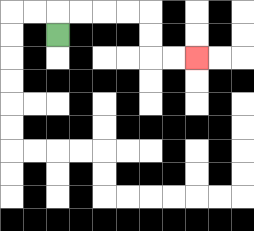{'start': '[2, 1]', 'end': '[8, 2]', 'path_directions': 'U,R,R,R,R,D,D,R,R', 'path_coordinates': '[[2, 1], [2, 0], [3, 0], [4, 0], [5, 0], [6, 0], [6, 1], [6, 2], [7, 2], [8, 2]]'}